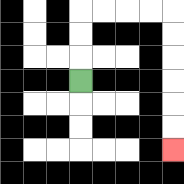{'start': '[3, 3]', 'end': '[7, 6]', 'path_directions': 'U,U,U,R,R,R,R,D,D,D,D,D,D', 'path_coordinates': '[[3, 3], [3, 2], [3, 1], [3, 0], [4, 0], [5, 0], [6, 0], [7, 0], [7, 1], [7, 2], [7, 3], [7, 4], [7, 5], [7, 6]]'}